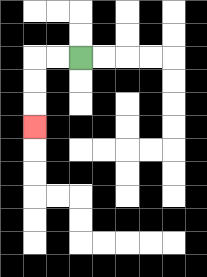{'start': '[3, 2]', 'end': '[1, 5]', 'path_directions': 'L,L,D,D,D', 'path_coordinates': '[[3, 2], [2, 2], [1, 2], [1, 3], [1, 4], [1, 5]]'}